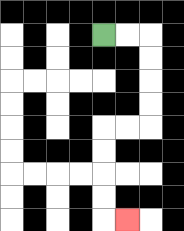{'start': '[4, 1]', 'end': '[5, 9]', 'path_directions': 'R,R,D,D,D,D,L,L,D,D,D,D,R', 'path_coordinates': '[[4, 1], [5, 1], [6, 1], [6, 2], [6, 3], [6, 4], [6, 5], [5, 5], [4, 5], [4, 6], [4, 7], [4, 8], [4, 9], [5, 9]]'}